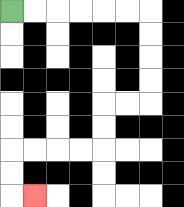{'start': '[0, 0]', 'end': '[1, 8]', 'path_directions': 'R,R,R,R,R,R,D,D,D,D,L,L,D,D,L,L,L,L,D,D,R', 'path_coordinates': '[[0, 0], [1, 0], [2, 0], [3, 0], [4, 0], [5, 0], [6, 0], [6, 1], [6, 2], [6, 3], [6, 4], [5, 4], [4, 4], [4, 5], [4, 6], [3, 6], [2, 6], [1, 6], [0, 6], [0, 7], [0, 8], [1, 8]]'}